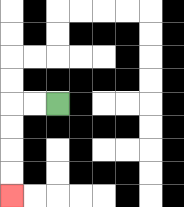{'start': '[2, 4]', 'end': '[0, 8]', 'path_directions': 'L,L,D,D,D,D', 'path_coordinates': '[[2, 4], [1, 4], [0, 4], [0, 5], [0, 6], [0, 7], [0, 8]]'}